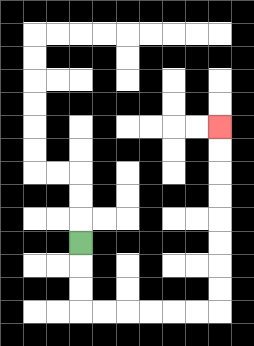{'start': '[3, 10]', 'end': '[9, 5]', 'path_directions': 'D,D,D,R,R,R,R,R,R,U,U,U,U,U,U,U,U', 'path_coordinates': '[[3, 10], [3, 11], [3, 12], [3, 13], [4, 13], [5, 13], [6, 13], [7, 13], [8, 13], [9, 13], [9, 12], [9, 11], [9, 10], [9, 9], [9, 8], [9, 7], [9, 6], [9, 5]]'}